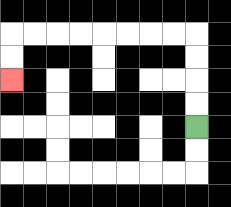{'start': '[8, 5]', 'end': '[0, 3]', 'path_directions': 'U,U,U,U,L,L,L,L,L,L,L,L,D,D', 'path_coordinates': '[[8, 5], [8, 4], [8, 3], [8, 2], [8, 1], [7, 1], [6, 1], [5, 1], [4, 1], [3, 1], [2, 1], [1, 1], [0, 1], [0, 2], [0, 3]]'}